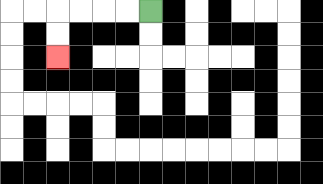{'start': '[6, 0]', 'end': '[2, 2]', 'path_directions': 'L,L,L,L,D,D', 'path_coordinates': '[[6, 0], [5, 0], [4, 0], [3, 0], [2, 0], [2, 1], [2, 2]]'}